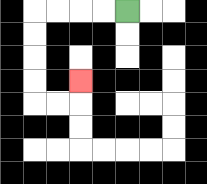{'start': '[5, 0]', 'end': '[3, 3]', 'path_directions': 'L,L,L,L,D,D,D,D,R,R,U', 'path_coordinates': '[[5, 0], [4, 0], [3, 0], [2, 0], [1, 0], [1, 1], [1, 2], [1, 3], [1, 4], [2, 4], [3, 4], [3, 3]]'}